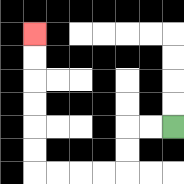{'start': '[7, 5]', 'end': '[1, 1]', 'path_directions': 'L,L,D,D,L,L,L,L,U,U,U,U,U,U', 'path_coordinates': '[[7, 5], [6, 5], [5, 5], [5, 6], [5, 7], [4, 7], [3, 7], [2, 7], [1, 7], [1, 6], [1, 5], [1, 4], [1, 3], [1, 2], [1, 1]]'}